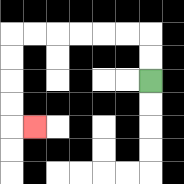{'start': '[6, 3]', 'end': '[1, 5]', 'path_directions': 'U,U,L,L,L,L,L,L,D,D,D,D,R', 'path_coordinates': '[[6, 3], [6, 2], [6, 1], [5, 1], [4, 1], [3, 1], [2, 1], [1, 1], [0, 1], [0, 2], [0, 3], [0, 4], [0, 5], [1, 5]]'}